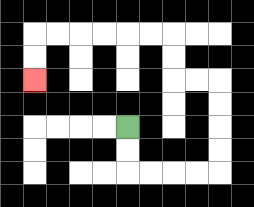{'start': '[5, 5]', 'end': '[1, 3]', 'path_directions': 'D,D,R,R,R,R,U,U,U,U,L,L,U,U,L,L,L,L,L,L,D,D', 'path_coordinates': '[[5, 5], [5, 6], [5, 7], [6, 7], [7, 7], [8, 7], [9, 7], [9, 6], [9, 5], [9, 4], [9, 3], [8, 3], [7, 3], [7, 2], [7, 1], [6, 1], [5, 1], [4, 1], [3, 1], [2, 1], [1, 1], [1, 2], [1, 3]]'}